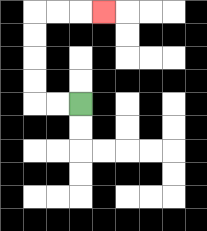{'start': '[3, 4]', 'end': '[4, 0]', 'path_directions': 'L,L,U,U,U,U,R,R,R', 'path_coordinates': '[[3, 4], [2, 4], [1, 4], [1, 3], [1, 2], [1, 1], [1, 0], [2, 0], [3, 0], [4, 0]]'}